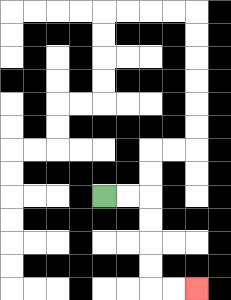{'start': '[4, 8]', 'end': '[8, 12]', 'path_directions': 'R,R,D,D,D,D,R,R', 'path_coordinates': '[[4, 8], [5, 8], [6, 8], [6, 9], [6, 10], [6, 11], [6, 12], [7, 12], [8, 12]]'}